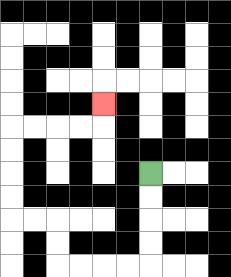{'start': '[6, 7]', 'end': '[4, 4]', 'path_directions': 'D,D,D,D,L,L,L,L,U,U,L,L,U,U,U,U,R,R,R,R,U', 'path_coordinates': '[[6, 7], [6, 8], [6, 9], [6, 10], [6, 11], [5, 11], [4, 11], [3, 11], [2, 11], [2, 10], [2, 9], [1, 9], [0, 9], [0, 8], [0, 7], [0, 6], [0, 5], [1, 5], [2, 5], [3, 5], [4, 5], [4, 4]]'}